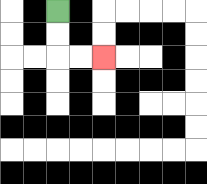{'start': '[2, 0]', 'end': '[4, 2]', 'path_directions': 'D,D,R,R', 'path_coordinates': '[[2, 0], [2, 1], [2, 2], [3, 2], [4, 2]]'}